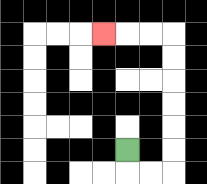{'start': '[5, 6]', 'end': '[4, 1]', 'path_directions': 'D,R,R,U,U,U,U,U,U,L,L,L', 'path_coordinates': '[[5, 6], [5, 7], [6, 7], [7, 7], [7, 6], [7, 5], [7, 4], [7, 3], [7, 2], [7, 1], [6, 1], [5, 1], [4, 1]]'}